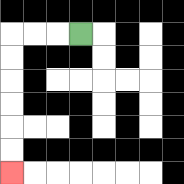{'start': '[3, 1]', 'end': '[0, 7]', 'path_directions': 'L,L,L,D,D,D,D,D,D', 'path_coordinates': '[[3, 1], [2, 1], [1, 1], [0, 1], [0, 2], [0, 3], [0, 4], [0, 5], [0, 6], [0, 7]]'}